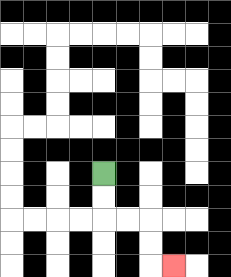{'start': '[4, 7]', 'end': '[7, 11]', 'path_directions': 'D,D,R,R,D,D,R', 'path_coordinates': '[[4, 7], [4, 8], [4, 9], [5, 9], [6, 9], [6, 10], [6, 11], [7, 11]]'}